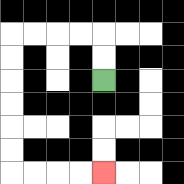{'start': '[4, 3]', 'end': '[4, 7]', 'path_directions': 'U,U,L,L,L,L,D,D,D,D,D,D,R,R,R,R', 'path_coordinates': '[[4, 3], [4, 2], [4, 1], [3, 1], [2, 1], [1, 1], [0, 1], [0, 2], [0, 3], [0, 4], [0, 5], [0, 6], [0, 7], [1, 7], [2, 7], [3, 7], [4, 7]]'}